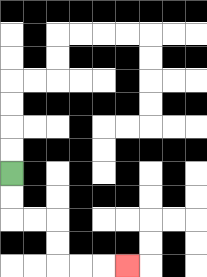{'start': '[0, 7]', 'end': '[5, 11]', 'path_directions': 'D,D,R,R,D,D,R,R,R', 'path_coordinates': '[[0, 7], [0, 8], [0, 9], [1, 9], [2, 9], [2, 10], [2, 11], [3, 11], [4, 11], [5, 11]]'}